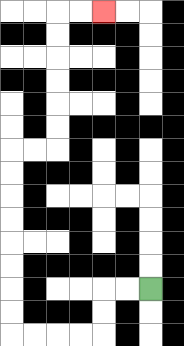{'start': '[6, 12]', 'end': '[4, 0]', 'path_directions': 'L,L,D,D,L,L,L,L,U,U,U,U,U,U,U,U,R,R,U,U,U,U,U,U,R,R', 'path_coordinates': '[[6, 12], [5, 12], [4, 12], [4, 13], [4, 14], [3, 14], [2, 14], [1, 14], [0, 14], [0, 13], [0, 12], [0, 11], [0, 10], [0, 9], [0, 8], [0, 7], [0, 6], [1, 6], [2, 6], [2, 5], [2, 4], [2, 3], [2, 2], [2, 1], [2, 0], [3, 0], [4, 0]]'}